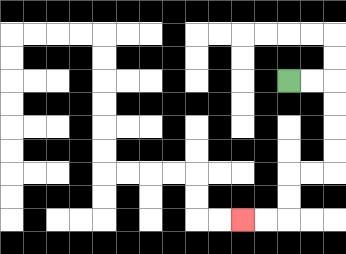{'start': '[12, 3]', 'end': '[10, 9]', 'path_directions': 'R,R,D,D,D,D,L,L,D,D,L,L', 'path_coordinates': '[[12, 3], [13, 3], [14, 3], [14, 4], [14, 5], [14, 6], [14, 7], [13, 7], [12, 7], [12, 8], [12, 9], [11, 9], [10, 9]]'}